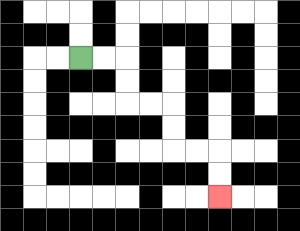{'start': '[3, 2]', 'end': '[9, 8]', 'path_directions': 'R,R,D,D,R,R,D,D,R,R,D,D', 'path_coordinates': '[[3, 2], [4, 2], [5, 2], [5, 3], [5, 4], [6, 4], [7, 4], [7, 5], [7, 6], [8, 6], [9, 6], [9, 7], [9, 8]]'}